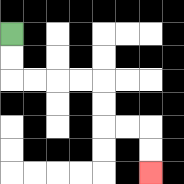{'start': '[0, 1]', 'end': '[6, 7]', 'path_directions': 'D,D,R,R,R,R,D,D,R,R,D,D', 'path_coordinates': '[[0, 1], [0, 2], [0, 3], [1, 3], [2, 3], [3, 3], [4, 3], [4, 4], [4, 5], [5, 5], [6, 5], [6, 6], [6, 7]]'}